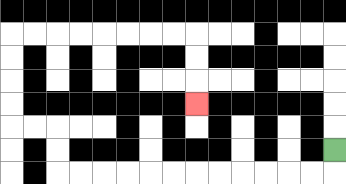{'start': '[14, 6]', 'end': '[8, 4]', 'path_directions': 'D,L,L,L,L,L,L,L,L,L,L,L,L,U,U,L,L,U,U,U,U,R,R,R,R,R,R,R,R,D,D,D', 'path_coordinates': '[[14, 6], [14, 7], [13, 7], [12, 7], [11, 7], [10, 7], [9, 7], [8, 7], [7, 7], [6, 7], [5, 7], [4, 7], [3, 7], [2, 7], [2, 6], [2, 5], [1, 5], [0, 5], [0, 4], [0, 3], [0, 2], [0, 1], [1, 1], [2, 1], [3, 1], [4, 1], [5, 1], [6, 1], [7, 1], [8, 1], [8, 2], [8, 3], [8, 4]]'}